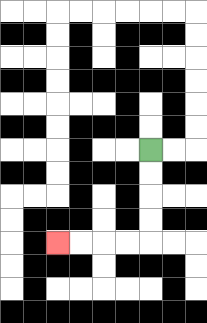{'start': '[6, 6]', 'end': '[2, 10]', 'path_directions': 'D,D,D,D,L,L,L,L', 'path_coordinates': '[[6, 6], [6, 7], [6, 8], [6, 9], [6, 10], [5, 10], [4, 10], [3, 10], [2, 10]]'}